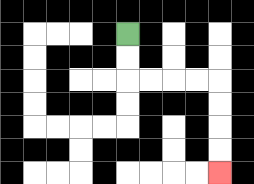{'start': '[5, 1]', 'end': '[9, 7]', 'path_directions': 'D,D,R,R,R,R,D,D,D,D', 'path_coordinates': '[[5, 1], [5, 2], [5, 3], [6, 3], [7, 3], [8, 3], [9, 3], [9, 4], [9, 5], [9, 6], [9, 7]]'}